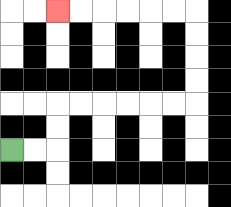{'start': '[0, 6]', 'end': '[2, 0]', 'path_directions': 'R,R,U,U,R,R,R,R,R,R,U,U,U,U,L,L,L,L,L,L', 'path_coordinates': '[[0, 6], [1, 6], [2, 6], [2, 5], [2, 4], [3, 4], [4, 4], [5, 4], [6, 4], [7, 4], [8, 4], [8, 3], [8, 2], [8, 1], [8, 0], [7, 0], [6, 0], [5, 0], [4, 0], [3, 0], [2, 0]]'}